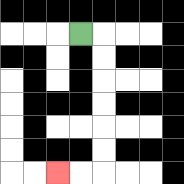{'start': '[3, 1]', 'end': '[2, 7]', 'path_directions': 'R,D,D,D,D,D,D,L,L', 'path_coordinates': '[[3, 1], [4, 1], [4, 2], [4, 3], [4, 4], [4, 5], [4, 6], [4, 7], [3, 7], [2, 7]]'}